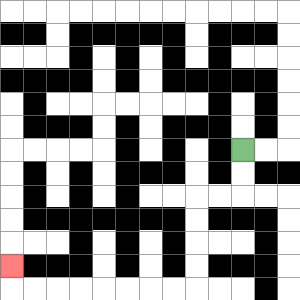{'start': '[10, 6]', 'end': '[0, 11]', 'path_directions': 'D,D,L,L,D,D,D,D,L,L,L,L,L,L,L,L,U', 'path_coordinates': '[[10, 6], [10, 7], [10, 8], [9, 8], [8, 8], [8, 9], [8, 10], [8, 11], [8, 12], [7, 12], [6, 12], [5, 12], [4, 12], [3, 12], [2, 12], [1, 12], [0, 12], [0, 11]]'}